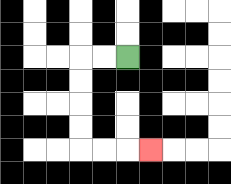{'start': '[5, 2]', 'end': '[6, 6]', 'path_directions': 'L,L,D,D,D,D,R,R,R', 'path_coordinates': '[[5, 2], [4, 2], [3, 2], [3, 3], [3, 4], [3, 5], [3, 6], [4, 6], [5, 6], [6, 6]]'}